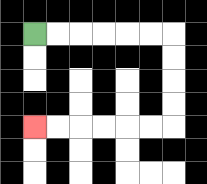{'start': '[1, 1]', 'end': '[1, 5]', 'path_directions': 'R,R,R,R,R,R,D,D,D,D,L,L,L,L,L,L', 'path_coordinates': '[[1, 1], [2, 1], [3, 1], [4, 1], [5, 1], [6, 1], [7, 1], [7, 2], [7, 3], [7, 4], [7, 5], [6, 5], [5, 5], [4, 5], [3, 5], [2, 5], [1, 5]]'}